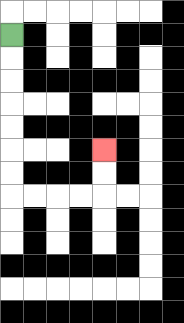{'start': '[0, 1]', 'end': '[4, 6]', 'path_directions': 'D,D,D,D,D,D,D,R,R,R,R,U,U', 'path_coordinates': '[[0, 1], [0, 2], [0, 3], [0, 4], [0, 5], [0, 6], [0, 7], [0, 8], [1, 8], [2, 8], [3, 8], [4, 8], [4, 7], [4, 6]]'}